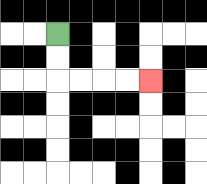{'start': '[2, 1]', 'end': '[6, 3]', 'path_directions': 'D,D,R,R,R,R', 'path_coordinates': '[[2, 1], [2, 2], [2, 3], [3, 3], [4, 3], [5, 3], [6, 3]]'}